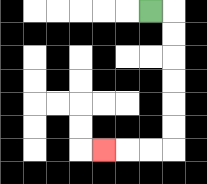{'start': '[6, 0]', 'end': '[4, 6]', 'path_directions': 'R,D,D,D,D,D,D,L,L,L', 'path_coordinates': '[[6, 0], [7, 0], [7, 1], [7, 2], [7, 3], [7, 4], [7, 5], [7, 6], [6, 6], [5, 6], [4, 6]]'}